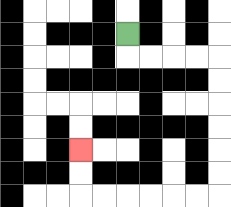{'start': '[5, 1]', 'end': '[3, 6]', 'path_directions': 'D,R,R,R,R,D,D,D,D,D,D,L,L,L,L,L,L,U,U', 'path_coordinates': '[[5, 1], [5, 2], [6, 2], [7, 2], [8, 2], [9, 2], [9, 3], [9, 4], [9, 5], [9, 6], [9, 7], [9, 8], [8, 8], [7, 8], [6, 8], [5, 8], [4, 8], [3, 8], [3, 7], [3, 6]]'}